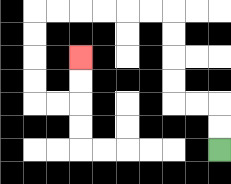{'start': '[9, 6]', 'end': '[3, 2]', 'path_directions': 'U,U,L,L,U,U,U,U,L,L,L,L,L,L,D,D,D,D,R,R,U,U', 'path_coordinates': '[[9, 6], [9, 5], [9, 4], [8, 4], [7, 4], [7, 3], [7, 2], [7, 1], [7, 0], [6, 0], [5, 0], [4, 0], [3, 0], [2, 0], [1, 0], [1, 1], [1, 2], [1, 3], [1, 4], [2, 4], [3, 4], [3, 3], [3, 2]]'}